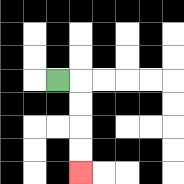{'start': '[2, 3]', 'end': '[3, 7]', 'path_directions': 'R,D,D,D,D', 'path_coordinates': '[[2, 3], [3, 3], [3, 4], [3, 5], [3, 6], [3, 7]]'}